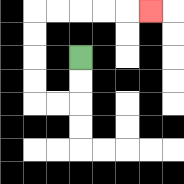{'start': '[3, 2]', 'end': '[6, 0]', 'path_directions': 'D,D,L,L,U,U,U,U,R,R,R,R,R', 'path_coordinates': '[[3, 2], [3, 3], [3, 4], [2, 4], [1, 4], [1, 3], [1, 2], [1, 1], [1, 0], [2, 0], [3, 0], [4, 0], [5, 0], [6, 0]]'}